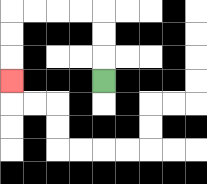{'start': '[4, 3]', 'end': '[0, 3]', 'path_directions': 'U,U,U,L,L,L,L,D,D,D', 'path_coordinates': '[[4, 3], [4, 2], [4, 1], [4, 0], [3, 0], [2, 0], [1, 0], [0, 0], [0, 1], [0, 2], [0, 3]]'}